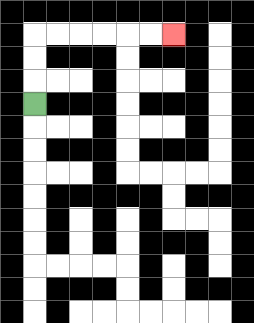{'start': '[1, 4]', 'end': '[7, 1]', 'path_directions': 'U,U,U,R,R,R,R,R,R', 'path_coordinates': '[[1, 4], [1, 3], [1, 2], [1, 1], [2, 1], [3, 1], [4, 1], [5, 1], [6, 1], [7, 1]]'}